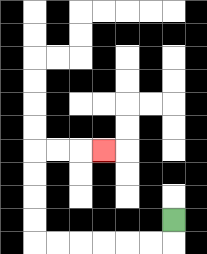{'start': '[7, 9]', 'end': '[4, 6]', 'path_directions': 'D,L,L,L,L,L,L,U,U,U,U,R,R,R', 'path_coordinates': '[[7, 9], [7, 10], [6, 10], [5, 10], [4, 10], [3, 10], [2, 10], [1, 10], [1, 9], [1, 8], [1, 7], [1, 6], [2, 6], [3, 6], [4, 6]]'}